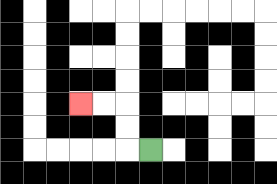{'start': '[6, 6]', 'end': '[3, 4]', 'path_directions': 'L,U,U,L,L', 'path_coordinates': '[[6, 6], [5, 6], [5, 5], [5, 4], [4, 4], [3, 4]]'}